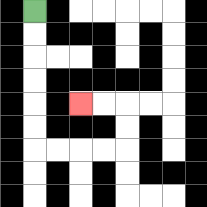{'start': '[1, 0]', 'end': '[3, 4]', 'path_directions': 'D,D,D,D,D,D,R,R,R,R,U,U,L,L', 'path_coordinates': '[[1, 0], [1, 1], [1, 2], [1, 3], [1, 4], [1, 5], [1, 6], [2, 6], [3, 6], [4, 6], [5, 6], [5, 5], [5, 4], [4, 4], [3, 4]]'}